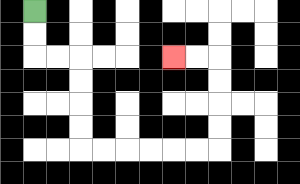{'start': '[1, 0]', 'end': '[7, 2]', 'path_directions': 'D,D,R,R,D,D,D,D,R,R,R,R,R,R,U,U,U,U,L,L', 'path_coordinates': '[[1, 0], [1, 1], [1, 2], [2, 2], [3, 2], [3, 3], [3, 4], [3, 5], [3, 6], [4, 6], [5, 6], [6, 6], [7, 6], [8, 6], [9, 6], [9, 5], [9, 4], [9, 3], [9, 2], [8, 2], [7, 2]]'}